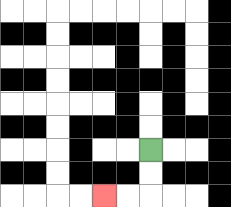{'start': '[6, 6]', 'end': '[4, 8]', 'path_directions': 'D,D,L,L', 'path_coordinates': '[[6, 6], [6, 7], [6, 8], [5, 8], [4, 8]]'}